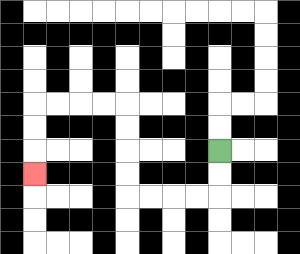{'start': '[9, 6]', 'end': '[1, 7]', 'path_directions': 'D,D,L,L,L,L,U,U,U,U,L,L,L,L,D,D,D', 'path_coordinates': '[[9, 6], [9, 7], [9, 8], [8, 8], [7, 8], [6, 8], [5, 8], [5, 7], [5, 6], [5, 5], [5, 4], [4, 4], [3, 4], [2, 4], [1, 4], [1, 5], [1, 6], [1, 7]]'}